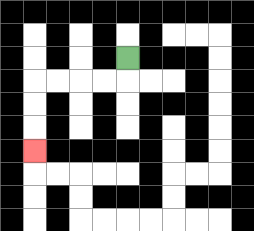{'start': '[5, 2]', 'end': '[1, 6]', 'path_directions': 'D,L,L,L,L,D,D,D', 'path_coordinates': '[[5, 2], [5, 3], [4, 3], [3, 3], [2, 3], [1, 3], [1, 4], [1, 5], [1, 6]]'}